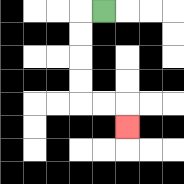{'start': '[4, 0]', 'end': '[5, 5]', 'path_directions': 'L,D,D,D,D,R,R,D', 'path_coordinates': '[[4, 0], [3, 0], [3, 1], [3, 2], [3, 3], [3, 4], [4, 4], [5, 4], [5, 5]]'}